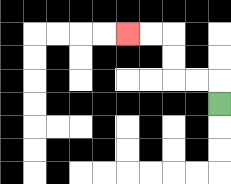{'start': '[9, 4]', 'end': '[5, 1]', 'path_directions': 'U,L,L,U,U,L,L', 'path_coordinates': '[[9, 4], [9, 3], [8, 3], [7, 3], [7, 2], [7, 1], [6, 1], [5, 1]]'}